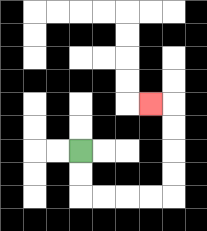{'start': '[3, 6]', 'end': '[6, 4]', 'path_directions': 'D,D,R,R,R,R,U,U,U,U,L', 'path_coordinates': '[[3, 6], [3, 7], [3, 8], [4, 8], [5, 8], [6, 8], [7, 8], [7, 7], [7, 6], [7, 5], [7, 4], [6, 4]]'}